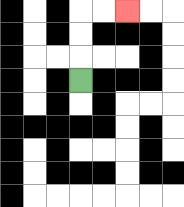{'start': '[3, 3]', 'end': '[5, 0]', 'path_directions': 'U,U,U,R,R', 'path_coordinates': '[[3, 3], [3, 2], [3, 1], [3, 0], [4, 0], [5, 0]]'}